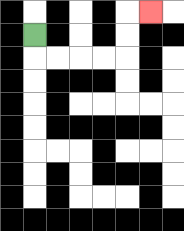{'start': '[1, 1]', 'end': '[6, 0]', 'path_directions': 'D,R,R,R,R,U,U,R', 'path_coordinates': '[[1, 1], [1, 2], [2, 2], [3, 2], [4, 2], [5, 2], [5, 1], [5, 0], [6, 0]]'}